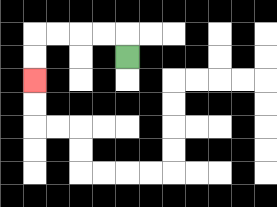{'start': '[5, 2]', 'end': '[1, 3]', 'path_directions': 'U,L,L,L,L,D,D', 'path_coordinates': '[[5, 2], [5, 1], [4, 1], [3, 1], [2, 1], [1, 1], [1, 2], [1, 3]]'}